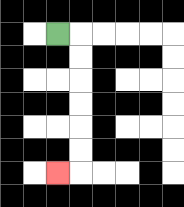{'start': '[2, 1]', 'end': '[2, 7]', 'path_directions': 'R,D,D,D,D,D,D,L', 'path_coordinates': '[[2, 1], [3, 1], [3, 2], [3, 3], [3, 4], [3, 5], [3, 6], [3, 7], [2, 7]]'}